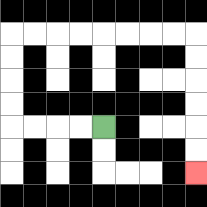{'start': '[4, 5]', 'end': '[8, 7]', 'path_directions': 'L,L,L,L,U,U,U,U,R,R,R,R,R,R,R,R,D,D,D,D,D,D', 'path_coordinates': '[[4, 5], [3, 5], [2, 5], [1, 5], [0, 5], [0, 4], [0, 3], [0, 2], [0, 1], [1, 1], [2, 1], [3, 1], [4, 1], [5, 1], [6, 1], [7, 1], [8, 1], [8, 2], [8, 3], [8, 4], [8, 5], [8, 6], [8, 7]]'}